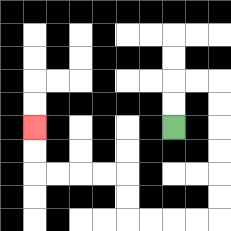{'start': '[7, 5]', 'end': '[1, 5]', 'path_directions': 'U,U,R,R,D,D,D,D,D,D,L,L,L,L,U,U,L,L,L,L,U,U', 'path_coordinates': '[[7, 5], [7, 4], [7, 3], [8, 3], [9, 3], [9, 4], [9, 5], [9, 6], [9, 7], [9, 8], [9, 9], [8, 9], [7, 9], [6, 9], [5, 9], [5, 8], [5, 7], [4, 7], [3, 7], [2, 7], [1, 7], [1, 6], [1, 5]]'}